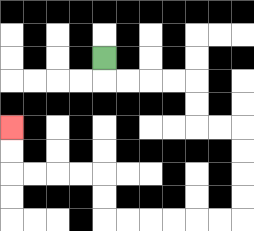{'start': '[4, 2]', 'end': '[0, 5]', 'path_directions': 'D,R,R,R,R,D,D,R,R,D,D,D,D,L,L,L,L,L,L,U,U,L,L,L,L,U,U', 'path_coordinates': '[[4, 2], [4, 3], [5, 3], [6, 3], [7, 3], [8, 3], [8, 4], [8, 5], [9, 5], [10, 5], [10, 6], [10, 7], [10, 8], [10, 9], [9, 9], [8, 9], [7, 9], [6, 9], [5, 9], [4, 9], [4, 8], [4, 7], [3, 7], [2, 7], [1, 7], [0, 7], [0, 6], [0, 5]]'}